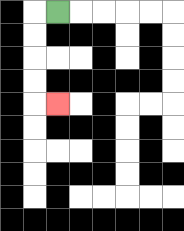{'start': '[2, 0]', 'end': '[2, 4]', 'path_directions': 'L,D,D,D,D,R', 'path_coordinates': '[[2, 0], [1, 0], [1, 1], [1, 2], [1, 3], [1, 4], [2, 4]]'}